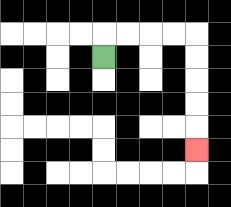{'start': '[4, 2]', 'end': '[8, 6]', 'path_directions': 'U,R,R,R,R,D,D,D,D,D', 'path_coordinates': '[[4, 2], [4, 1], [5, 1], [6, 1], [7, 1], [8, 1], [8, 2], [8, 3], [8, 4], [8, 5], [8, 6]]'}